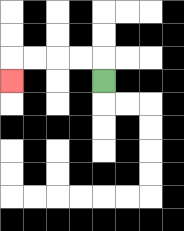{'start': '[4, 3]', 'end': '[0, 3]', 'path_directions': 'U,L,L,L,L,D', 'path_coordinates': '[[4, 3], [4, 2], [3, 2], [2, 2], [1, 2], [0, 2], [0, 3]]'}